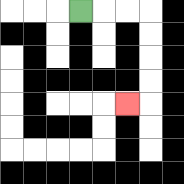{'start': '[3, 0]', 'end': '[5, 4]', 'path_directions': 'R,R,R,D,D,D,D,L', 'path_coordinates': '[[3, 0], [4, 0], [5, 0], [6, 0], [6, 1], [6, 2], [6, 3], [6, 4], [5, 4]]'}